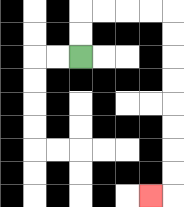{'start': '[3, 2]', 'end': '[6, 8]', 'path_directions': 'U,U,R,R,R,R,D,D,D,D,D,D,D,D,L', 'path_coordinates': '[[3, 2], [3, 1], [3, 0], [4, 0], [5, 0], [6, 0], [7, 0], [7, 1], [7, 2], [7, 3], [7, 4], [7, 5], [7, 6], [7, 7], [7, 8], [6, 8]]'}